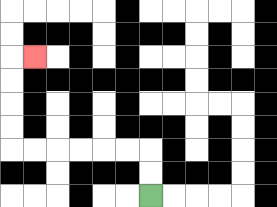{'start': '[6, 8]', 'end': '[1, 2]', 'path_directions': 'U,U,L,L,L,L,L,L,U,U,U,U,R', 'path_coordinates': '[[6, 8], [6, 7], [6, 6], [5, 6], [4, 6], [3, 6], [2, 6], [1, 6], [0, 6], [0, 5], [0, 4], [0, 3], [0, 2], [1, 2]]'}